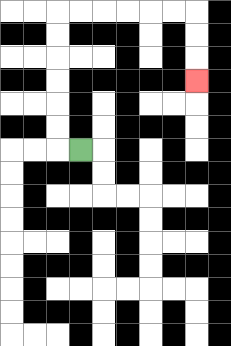{'start': '[3, 6]', 'end': '[8, 3]', 'path_directions': 'L,U,U,U,U,U,U,R,R,R,R,R,R,D,D,D', 'path_coordinates': '[[3, 6], [2, 6], [2, 5], [2, 4], [2, 3], [2, 2], [2, 1], [2, 0], [3, 0], [4, 0], [5, 0], [6, 0], [7, 0], [8, 0], [8, 1], [8, 2], [8, 3]]'}